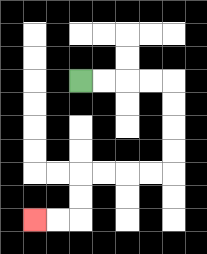{'start': '[3, 3]', 'end': '[1, 9]', 'path_directions': 'R,R,R,R,D,D,D,D,L,L,L,L,D,D,L,L', 'path_coordinates': '[[3, 3], [4, 3], [5, 3], [6, 3], [7, 3], [7, 4], [7, 5], [7, 6], [7, 7], [6, 7], [5, 7], [4, 7], [3, 7], [3, 8], [3, 9], [2, 9], [1, 9]]'}